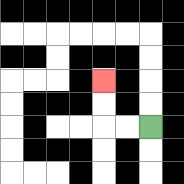{'start': '[6, 5]', 'end': '[4, 3]', 'path_directions': 'L,L,U,U', 'path_coordinates': '[[6, 5], [5, 5], [4, 5], [4, 4], [4, 3]]'}